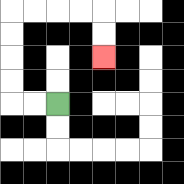{'start': '[2, 4]', 'end': '[4, 2]', 'path_directions': 'L,L,U,U,U,U,R,R,R,R,D,D', 'path_coordinates': '[[2, 4], [1, 4], [0, 4], [0, 3], [0, 2], [0, 1], [0, 0], [1, 0], [2, 0], [3, 0], [4, 0], [4, 1], [4, 2]]'}